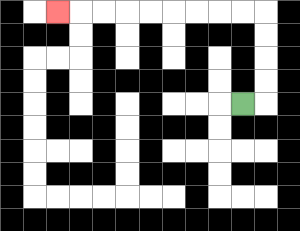{'start': '[10, 4]', 'end': '[2, 0]', 'path_directions': 'R,U,U,U,U,L,L,L,L,L,L,L,L,L', 'path_coordinates': '[[10, 4], [11, 4], [11, 3], [11, 2], [11, 1], [11, 0], [10, 0], [9, 0], [8, 0], [7, 0], [6, 0], [5, 0], [4, 0], [3, 0], [2, 0]]'}